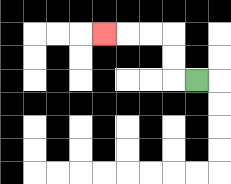{'start': '[8, 3]', 'end': '[4, 1]', 'path_directions': 'L,U,U,L,L,L', 'path_coordinates': '[[8, 3], [7, 3], [7, 2], [7, 1], [6, 1], [5, 1], [4, 1]]'}